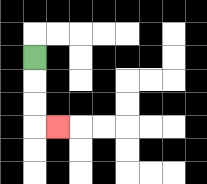{'start': '[1, 2]', 'end': '[2, 5]', 'path_directions': 'D,D,D,R', 'path_coordinates': '[[1, 2], [1, 3], [1, 4], [1, 5], [2, 5]]'}